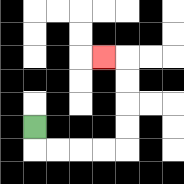{'start': '[1, 5]', 'end': '[4, 2]', 'path_directions': 'D,R,R,R,R,U,U,U,U,L', 'path_coordinates': '[[1, 5], [1, 6], [2, 6], [3, 6], [4, 6], [5, 6], [5, 5], [5, 4], [5, 3], [5, 2], [4, 2]]'}